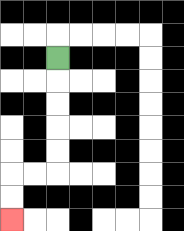{'start': '[2, 2]', 'end': '[0, 9]', 'path_directions': 'D,D,D,D,D,L,L,D,D', 'path_coordinates': '[[2, 2], [2, 3], [2, 4], [2, 5], [2, 6], [2, 7], [1, 7], [0, 7], [0, 8], [0, 9]]'}